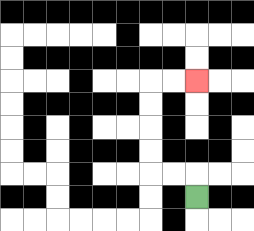{'start': '[8, 8]', 'end': '[8, 3]', 'path_directions': 'U,L,L,U,U,U,U,R,R', 'path_coordinates': '[[8, 8], [8, 7], [7, 7], [6, 7], [6, 6], [6, 5], [6, 4], [6, 3], [7, 3], [8, 3]]'}